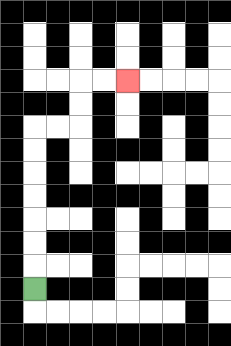{'start': '[1, 12]', 'end': '[5, 3]', 'path_directions': 'U,U,U,U,U,U,U,R,R,U,U,R,R', 'path_coordinates': '[[1, 12], [1, 11], [1, 10], [1, 9], [1, 8], [1, 7], [1, 6], [1, 5], [2, 5], [3, 5], [3, 4], [3, 3], [4, 3], [5, 3]]'}